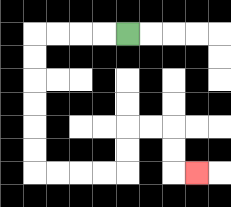{'start': '[5, 1]', 'end': '[8, 7]', 'path_directions': 'L,L,L,L,D,D,D,D,D,D,R,R,R,R,U,U,R,R,D,D,R', 'path_coordinates': '[[5, 1], [4, 1], [3, 1], [2, 1], [1, 1], [1, 2], [1, 3], [1, 4], [1, 5], [1, 6], [1, 7], [2, 7], [3, 7], [4, 7], [5, 7], [5, 6], [5, 5], [6, 5], [7, 5], [7, 6], [7, 7], [8, 7]]'}